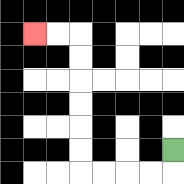{'start': '[7, 6]', 'end': '[1, 1]', 'path_directions': 'D,L,L,L,L,U,U,U,U,U,U,L,L', 'path_coordinates': '[[7, 6], [7, 7], [6, 7], [5, 7], [4, 7], [3, 7], [3, 6], [3, 5], [3, 4], [3, 3], [3, 2], [3, 1], [2, 1], [1, 1]]'}